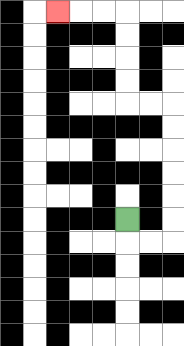{'start': '[5, 9]', 'end': '[2, 0]', 'path_directions': 'D,R,R,U,U,U,U,U,U,L,L,U,U,U,U,L,L,L', 'path_coordinates': '[[5, 9], [5, 10], [6, 10], [7, 10], [7, 9], [7, 8], [7, 7], [7, 6], [7, 5], [7, 4], [6, 4], [5, 4], [5, 3], [5, 2], [5, 1], [5, 0], [4, 0], [3, 0], [2, 0]]'}